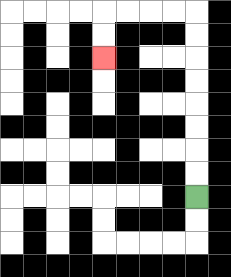{'start': '[8, 8]', 'end': '[4, 2]', 'path_directions': 'U,U,U,U,U,U,U,U,L,L,L,L,D,D', 'path_coordinates': '[[8, 8], [8, 7], [8, 6], [8, 5], [8, 4], [8, 3], [8, 2], [8, 1], [8, 0], [7, 0], [6, 0], [5, 0], [4, 0], [4, 1], [4, 2]]'}